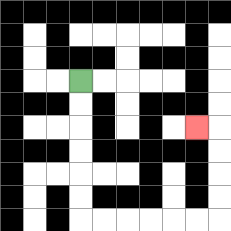{'start': '[3, 3]', 'end': '[8, 5]', 'path_directions': 'D,D,D,D,D,D,R,R,R,R,R,R,U,U,U,U,L', 'path_coordinates': '[[3, 3], [3, 4], [3, 5], [3, 6], [3, 7], [3, 8], [3, 9], [4, 9], [5, 9], [6, 9], [7, 9], [8, 9], [9, 9], [9, 8], [9, 7], [9, 6], [9, 5], [8, 5]]'}